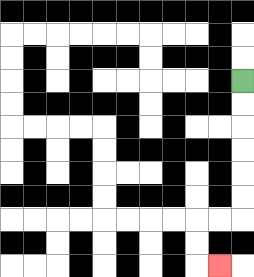{'start': '[10, 3]', 'end': '[9, 11]', 'path_directions': 'D,D,D,D,D,D,L,L,D,D,R', 'path_coordinates': '[[10, 3], [10, 4], [10, 5], [10, 6], [10, 7], [10, 8], [10, 9], [9, 9], [8, 9], [8, 10], [8, 11], [9, 11]]'}